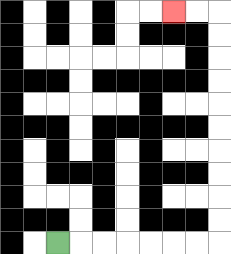{'start': '[2, 10]', 'end': '[7, 0]', 'path_directions': 'R,R,R,R,R,R,R,U,U,U,U,U,U,U,U,U,U,L,L', 'path_coordinates': '[[2, 10], [3, 10], [4, 10], [5, 10], [6, 10], [7, 10], [8, 10], [9, 10], [9, 9], [9, 8], [9, 7], [9, 6], [9, 5], [9, 4], [9, 3], [9, 2], [9, 1], [9, 0], [8, 0], [7, 0]]'}